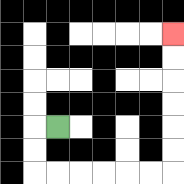{'start': '[2, 5]', 'end': '[7, 1]', 'path_directions': 'L,D,D,R,R,R,R,R,R,U,U,U,U,U,U', 'path_coordinates': '[[2, 5], [1, 5], [1, 6], [1, 7], [2, 7], [3, 7], [4, 7], [5, 7], [6, 7], [7, 7], [7, 6], [7, 5], [7, 4], [7, 3], [7, 2], [7, 1]]'}